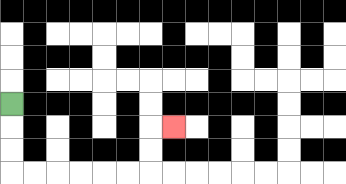{'start': '[0, 4]', 'end': '[7, 5]', 'path_directions': 'D,D,D,R,R,R,R,R,R,U,U,R', 'path_coordinates': '[[0, 4], [0, 5], [0, 6], [0, 7], [1, 7], [2, 7], [3, 7], [4, 7], [5, 7], [6, 7], [6, 6], [6, 5], [7, 5]]'}